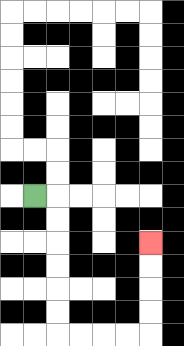{'start': '[1, 8]', 'end': '[6, 10]', 'path_directions': 'R,D,D,D,D,D,D,R,R,R,R,U,U,U,U', 'path_coordinates': '[[1, 8], [2, 8], [2, 9], [2, 10], [2, 11], [2, 12], [2, 13], [2, 14], [3, 14], [4, 14], [5, 14], [6, 14], [6, 13], [6, 12], [6, 11], [6, 10]]'}